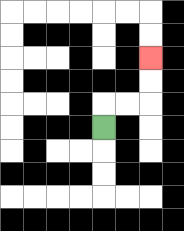{'start': '[4, 5]', 'end': '[6, 2]', 'path_directions': 'U,R,R,U,U', 'path_coordinates': '[[4, 5], [4, 4], [5, 4], [6, 4], [6, 3], [6, 2]]'}